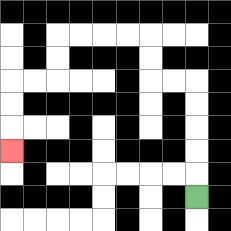{'start': '[8, 8]', 'end': '[0, 6]', 'path_directions': 'U,U,U,U,U,L,L,U,U,L,L,L,L,D,D,L,L,D,D,D', 'path_coordinates': '[[8, 8], [8, 7], [8, 6], [8, 5], [8, 4], [8, 3], [7, 3], [6, 3], [6, 2], [6, 1], [5, 1], [4, 1], [3, 1], [2, 1], [2, 2], [2, 3], [1, 3], [0, 3], [0, 4], [0, 5], [0, 6]]'}